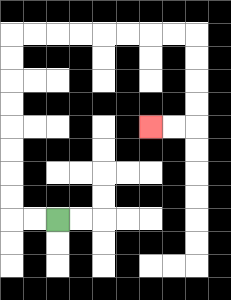{'start': '[2, 9]', 'end': '[6, 5]', 'path_directions': 'L,L,U,U,U,U,U,U,U,U,R,R,R,R,R,R,R,R,D,D,D,D,L,L', 'path_coordinates': '[[2, 9], [1, 9], [0, 9], [0, 8], [0, 7], [0, 6], [0, 5], [0, 4], [0, 3], [0, 2], [0, 1], [1, 1], [2, 1], [3, 1], [4, 1], [5, 1], [6, 1], [7, 1], [8, 1], [8, 2], [8, 3], [8, 4], [8, 5], [7, 5], [6, 5]]'}